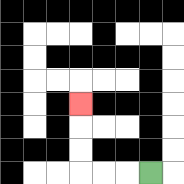{'start': '[6, 7]', 'end': '[3, 4]', 'path_directions': 'L,L,L,U,U,U', 'path_coordinates': '[[6, 7], [5, 7], [4, 7], [3, 7], [3, 6], [3, 5], [3, 4]]'}